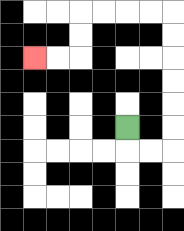{'start': '[5, 5]', 'end': '[1, 2]', 'path_directions': 'D,R,R,U,U,U,U,U,U,L,L,L,L,D,D,L,L', 'path_coordinates': '[[5, 5], [5, 6], [6, 6], [7, 6], [7, 5], [7, 4], [7, 3], [7, 2], [7, 1], [7, 0], [6, 0], [5, 0], [4, 0], [3, 0], [3, 1], [3, 2], [2, 2], [1, 2]]'}